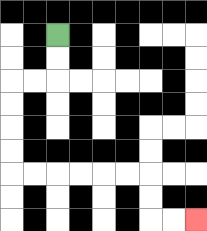{'start': '[2, 1]', 'end': '[8, 9]', 'path_directions': 'D,D,L,L,D,D,D,D,R,R,R,R,R,R,D,D,R,R', 'path_coordinates': '[[2, 1], [2, 2], [2, 3], [1, 3], [0, 3], [0, 4], [0, 5], [0, 6], [0, 7], [1, 7], [2, 7], [3, 7], [4, 7], [5, 7], [6, 7], [6, 8], [6, 9], [7, 9], [8, 9]]'}